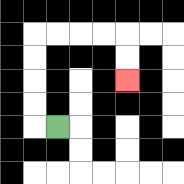{'start': '[2, 5]', 'end': '[5, 3]', 'path_directions': 'L,U,U,U,U,R,R,R,R,D,D', 'path_coordinates': '[[2, 5], [1, 5], [1, 4], [1, 3], [1, 2], [1, 1], [2, 1], [3, 1], [4, 1], [5, 1], [5, 2], [5, 3]]'}